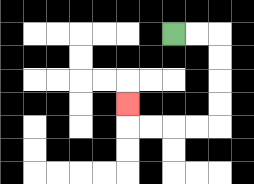{'start': '[7, 1]', 'end': '[5, 4]', 'path_directions': 'R,R,D,D,D,D,L,L,L,L,U', 'path_coordinates': '[[7, 1], [8, 1], [9, 1], [9, 2], [9, 3], [9, 4], [9, 5], [8, 5], [7, 5], [6, 5], [5, 5], [5, 4]]'}